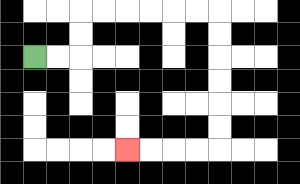{'start': '[1, 2]', 'end': '[5, 6]', 'path_directions': 'R,R,U,U,R,R,R,R,R,R,D,D,D,D,D,D,L,L,L,L', 'path_coordinates': '[[1, 2], [2, 2], [3, 2], [3, 1], [3, 0], [4, 0], [5, 0], [6, 0], [7, 0], [8, 0], [9, 0], [9, 1], [9, 2], [9, 3], [9, 4], [9, 5], [9, 6], [8, 6], [7, 6], [6, 6], [5, 6]]'}